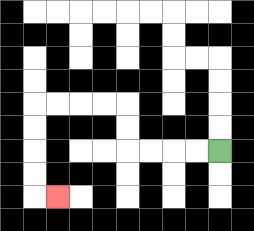{'start': '[9, 6]', 'end': '[2, 8]', 'path_directions': 'L,L,L,L,U,U,L,L,L,L,D,D,D,D,R', 'path_coordinates': '[[9, 6], [8, 6], [7, 6], [6, 6], [5, 6], [5, 5], [5, 4], [4, 4], [3, 4], [2, 4], [1, 4], [1, 5], [1, 6], [1, 7], [1, 8], [2, 8]]'}